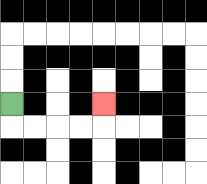{'start': '[0, 4]', 'end': '[4, 4]', 'path_directions': 'D,R,R,R,R,U', 'path_coordinates': '[[0, 4], [0, 5], [1, 5], [2, 5], [3, 5], [4, 5], [4, 4]]'}